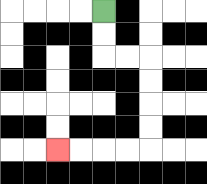{'start': '[4, 0]', 'end': '[2, 6]', 'path_directions': 'D,D,R,R,D,D,D,D,L,L,L,L', 'path_coordinates': '[[4, 0], [4, 1], [4, 2], [5, 2], [6, 2], [6, 3], [6, 4], [6, 5], [6, 6], [5, 6], [4, 6], [3, 6], [2, 6]]'}